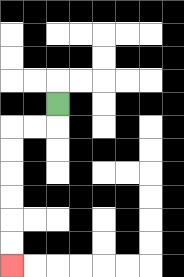{'start': '[2, 4]', 'end': '[0, 11]', 'path_directions': 'D,L,L,D,D,D,D,D,D', 'path_coordinates': '[[2, 4], [2, 5], [1, 5], [0, 5], [0, 6], [0, 7], [0, 8], [0, 9], [0, 10], [0, 11]]'}